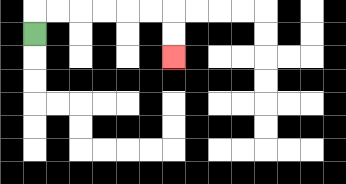{'start': '[1, 1]', 'end': '[7, 2]', 'path_directions': 'U,R,R,R,R,R,R,D,D', 'path_coordinates': '[[1, 1], [1, 0], [2, 0], [3, 0], [4, 0], [5, 0], [6, 0], [7, 0], [7, 1], [7, 2]]'}